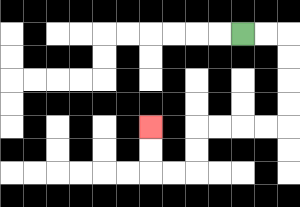{'start': '[10, 1]', 'end': '[6, 5]', 'path_directions': 'R,R,D,D,D,D,L,L,L,L,D,D,L,L,U,U', 'path_coordinates': '[[10, 1], [11, 1], [12, 1], [12, 2], [12, 3], [12, 4], [12, 5], [11, 5], [10, 5], [9, 5], [8, 5], [8, 6], [8, 7], [7, 7], [6, 7], [6, 6], [6, 5]]'}